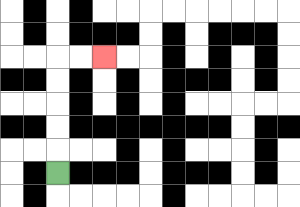{'start': '[2, 7]', 'end': '[4, 2]', 'path_directions': 'U,U,U,U,U,R,R', 'path_coordinates': '[[2, 7], [2, 6], [2, 5], [2, 4], [2, 3], [2, 2], [3, 2], [4, 2]]'}